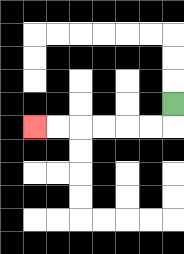{'start': '[7, 4]', 'end': '[1, 5]', 'path_directions': 'D,L,L,L,L,L,L', 'path_coordinates': '[[7, 4], [7, 5], [6, 5], [5, 5], [4, 5], [3, 5], [2, 5], [1, 5]]'}